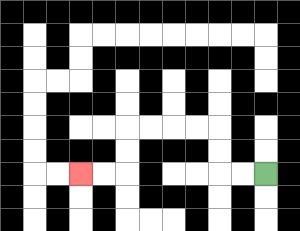{'start': '[11, 7]', 'end': '[3, 7]', 'path_directions': 'L,L,U,U,L,L,L,L,D,D,L,L', 'path_coordinates': '[[11, 7], [10, 7], [9, 7], [9, 6], [9, 5], [8, 5], [7, 5], [6, 5], [5, 5], [5, 6], [5, 7], [4, 7], [3, 7]]'}